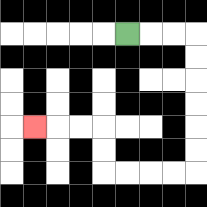{'start': '[5, 1]', 'end': '[1, 5]', 'path_directions': 'R,R,R,D,D,D,D,D,D,L,L,L,L,U,U,L,L,L', 'path_coordinates': '[[5, 1], [6, 1], [7, 1], [8, 1], [8, 2], [8, 3], [8, 4], [8, 5], [8, 6], [8, 7], [7, 7], [6, 7], [5, 7], [4, 7], [4, 6], [4, 5], [3, 5], [2, 5], [1, 5]]'}